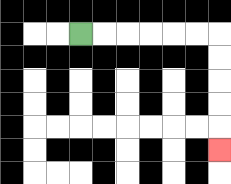{'start': '[3, 1]', 'end': '[9, 6]', 'path_directions': 'R,R,R,R,R,R,D,D,D,D,D', 'path_coordinates': '[[3, 1], [4, 1], [5, 1], [6, 1], [7, 1], [8, 1], [9, 1], [9, 2], [9, 3], [9, 4], [9, 5], [9, 6]]'}